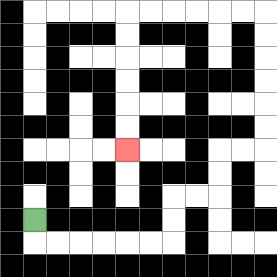{'start': '[1, 9]', 'end': '[5, 6]', 'path_directions': 'D,R,R,R,R,R,R,U,U,R,R,U,U,R,R,U,U,U,U,U,U,L,L,L,L,L,L,D,D,D,D,D,D', 'path_coordinates': '[[1, 9], [1, 10], [2, 10], [3, 10], [4, 10], [5, 10], [6, 10], [7, 10], [7, 9], [7, 8], [8, 8], [9, 8], [9, 7], [9, 6], [10, 6], [11, 6], [11, 5], [11, 4], [11, 3], [11, 2], [11, 1], [11, 0], [10, 0], [9, 0], [8, 0], [7, 0], [6, 0], [5, 0], [5, 1], [5, 2], [5, 3], [5, 4], [5, 5], [5, 6]]'}